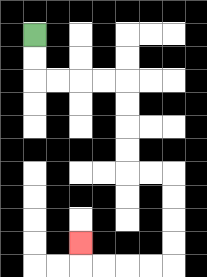{'start': '[1, 1]', 'end': '[3, 10]', 'path_directions': 'D,D,R,R,R,R,D,D,D,D,R,R,D,D,D,D,L,L,L,L,U', 'path_coordinates': '[[1, 1], [1, 2], [1, 3], [2, 3], [3, 3], [4, 3], [5, 3], [5, 4], [5, 5], [5, 6], [5, 7], [6, 7], [7, 7], [7, 8], [7, 9], [7, 10], [7, 11], [6, 11], [5, 11], [4, 11], [3, 11], [3, 10]]'}